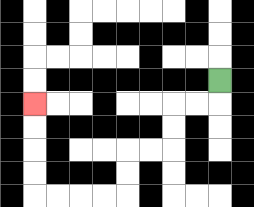{'start': '[9, 3]', 'end': '[1, 4]', 'path_directions': 'D,L,L,D,D,L,L,D,D,L,L,L,L,U,U,U,U', 'path_coordinates': '[[9, 3], [9, 4], [8, 4], [7, 4], [7, 5], [7, 6], [6, 6], [5, 6], [5, 7], [5, 8], [4, 8], [3, 8], [2, 8], [1, 8], [1, 7], [1, 6], [1, 5], [1, 4]]'}